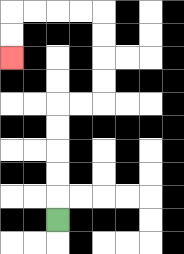{'start': '[2, 9]', 'end': '[0, 2]', 'path_directions': 'U,U,U,U,U,R,R,U,U,U,U,L,L,L,L,D,D', 'path_coordinates': '[[2, 9], [2, 8], [2, 7], [2, 6], [2, 5], [2, 4], [3, 4], [4, 4], [4, 3], [4, 2], [4, 1], [4, 0], [3, 0], [2, 0], [1, 0], [0, 0], [0, 1], [0, 2]]'}